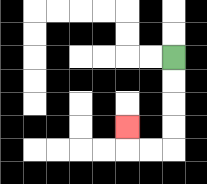{'start': '[7, 2]', 'end': '[5, 5]', 'path_directions': 'D,D,D,D,L,L,U', 'path_coordinates': '[[7, 2], [7, 3], [7, 4], [7, 5], [7, 6], [6, 6], [5, 6], [5, 5]]'}